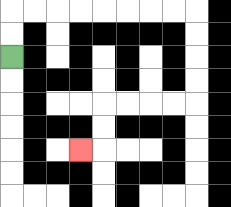{'start': '[0, 2]', 'end': '[3, 6]', 'path_directions': 'U,U,R,R,R,R,R,R,R,R,D,D,D,D,L,L,L,L,D,D,L', 'path_coordinates': '[[0, 2], [0, 1], [0, 0], [1, 0], [2, 0], [3, 0], [4, 0], [5, 0], [6, 0], [7, 0], [8, 0], [8, 1], [8, 2], [8, 3], [8, 4], [7, 4], [6, 4], [5, 4], [4, 4], [4, 5], [4, 6], [3, 6]]'}